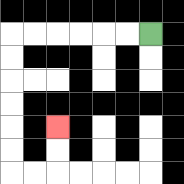{'start': '[6, 1]', 'end': '[2, 5]', 'path_directions': 'L,L,L,L,L,L,D,D,D,D,D,D,R,R,U,U', 'path_coordinates': '[[6, 1], [5, 1], [4, 1], [3, 1], [2, 1], [1, 1], [0, 1], [0, 2], [0, 3], [0, 4], [0, 5], [0, 6], [0, 7], [1, 7], [2, 7], [2, 6], [2, 5]]'}